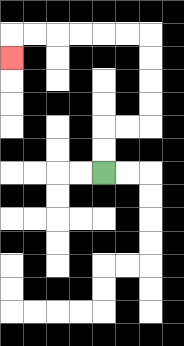{'start': '[4, 7]', 'end': '[0, 2]', 'path_directions': 'U,U,R,R,U,U,U,U,L,L,L,L,L,L,D', 'path_coordinates': '[[4, 7], [4, 6], [4, 5], [5, 5], [6, 5], [6, 4], [6, 3], [6, 2], [6, 1], [5, 1], [4, 1], [3, 1], [2, 1], [1, 1], [0, 1], [0, 2]]'}